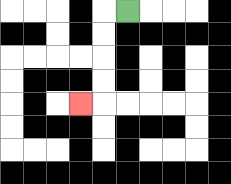{'start': '[5, 0]', 'end': '[3, 4]', 'path_directions': 'L,D,D,D,D,L', 'path_coordinates': '[[5, 0], [4, 0], [4, 1], [4, 2], [4, 3], [4, 4], [3, 4]]'}